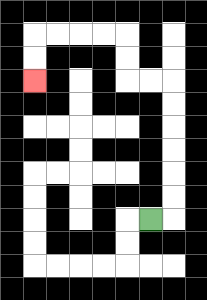{'start': '[6, 9]', 'end': '[1, 3]', 'path_directions': 'R,U,U,U,U,U,U,L,L,U,U,L,L,L,L,D,D', 'path_coordinates': '[[6, 9], [7, 9], [7, 8], [7, 7], [7, 6], [7, 5], [7, 4], [7, 3], [6, 3], [5, 3], [5, 2], [5, 1], [4, 1], [3, 1], [2, 1], [1, 1], [1, 2], [1, 3]]'}